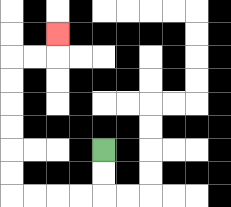{'start': '[4, 6]', 'end': '[2, 1]', 'path_directions': 'D,D,L,L,L,L,U,U,U,U,U,U,R,R,U', 'path_coordinates': '[[4, 6], [4, 7], [4, 8], [3, 8], [2, 8], [1, 8], [0, 8], [0, 7], [0, 6], [0, 5], [0, 4], [0, 3], [0, 2], [1, 2], [2, 2], [2, 1]]'}